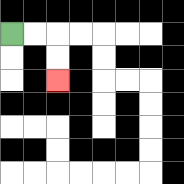{'start': '[0, 1]', 'end': '[2, 3]', 'path_directions': 'R,R,D,D', 'path_coordinates': '[[0, 1], [1, 1], [2, 1], [2, 2], [2, 3]]'}